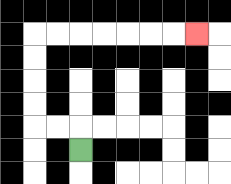{'start': '[3, 6]', 'end': '[8, 1]', 'path_directions': 'U,L,L,U,U,U,U,R,R,R,R,R,R,R', 'path_coordinates': '[[3, 6], [3, 5], [2, 5], [1, 5], [1, 4], [1, 3], [1, 2], [1, 1], [2, 1], [3, 1], [4, 1], [5, 1], [6, 1], [7, 1], [8, 1]]'}